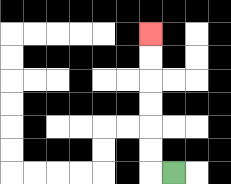{'start': '[7, 7]', 'end': '[6, 1]', 'path_directions': 'L,U,U,U,U,U,U', 'path_coordinates': '[[7, 7], [6, 7], [6, 6], [6, 5], [6, 4], [6, 3], [6, 2], [6, 1]]'}